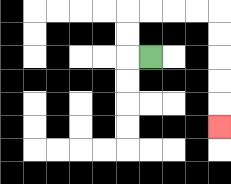{'start': '[6, 2]', 'end': '[9, 5]', 'path_directions': 'L,U,U,R,R,R,R,D,D,D,D,D', 'path_coordinates': '[[6, 2], [5, 2], [5, 1], [5, 0], [6, 0], [7, 0], [8, 0], [9, 0], [9, 1], [9, 2], [9, 3], [9, 4], [9, 5]]'}